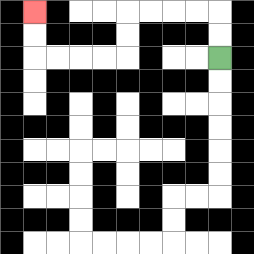{'start': '[9, 2]', 'end': '[1, 0]', 'path_directions': 'U,U,L,L,L,L,D,D,L,L,L,L,U,U', 'path_coordinates': '[[9, 2], [9, 1], [9, 0], [8, 0], [7, 0], [6, 0], [5, 0], [5, 1], [5, 2], [4, 2], [3, 2], [2, 2], [1, 2], [1, 1], [1, 0]]'}